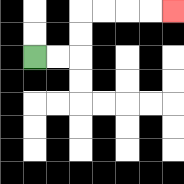{'start': '[1, 2]', 'end': '[7, 0]', 'path_directions': 'R,R,U,U,R,R,R,R', 'path_coordinates': '[[1, 2], [2, 2], [3, 2], [3, 1], [3, 0], [4, 0], [5, 0], [6, 0], [7, 0]]'}